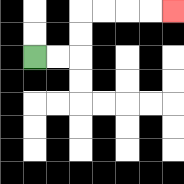{'start': '[1, 2]', 'end': '[7, 0]', 'path_directions': 'R,R,U,U,R,R,R,R', 'path_coordinates': '[[1, 2], [2, 2], [3, 2], [3, 1], [3, 0], [4, 0], [5, 0], [6, 0], [7, 0]]'}